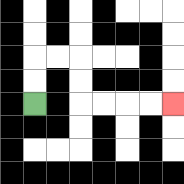{'start': '[1, 4]', 'end': '[7, 4]', 'path_directions': 'U,U,R,R,D,D,R,R,R,R', 'path_coordinates': '[[1, 4], [1, 3], [1, 2], [2, 2], [3, 2], [3, 3], [3, 4], [4, 4], [5, 4], [6, 4], [7, 4]]'}